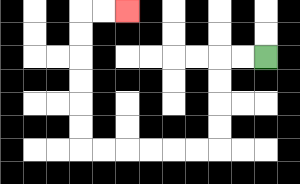{'start': '[11, 2]', 'end': '[5, 0]', 'path_directions': 'L,L,D,D,D,D,L,L,L,L,L,L,U,U,U,U,U,U,R,R', 'path_coordinates': '[[11, 2], [10, 2], [9, 2], [9, 3], [9, 4], [9, 5], [9, 6], [8, 6], [7, 6], [6, 6], [5, 6], [4, 6], [3, 6], [3, 5], [3, 4], [3, 3], [3, 2], [3, 1], [3, 0], [4, 0], [5, 0]]'}